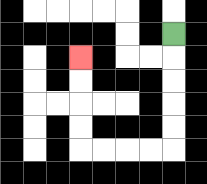{'start': '[7, 1]', 'end': '[3, 2]', 'path_directions': 'D,D,D,D,D,L,L,L,L,U,U,U,U', 'path_coordinates': '[[7, 1], [7, 2], [7, 3], [7, 4], [7, 5], [7, 6], [6, 6], [5, 6], [4, 6], [3, 6], [3, 5], [3, 4], [3, 3], [3, 2]]'}